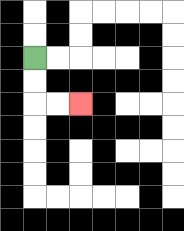{'start': '[1, 2]', 'end': '[3, 4]', 'path_directions': 'D,D,R,R', 'path_coordinates': '[[1, 2], [1, 3], [1, 4], [2, 4], [3, 4]]'}